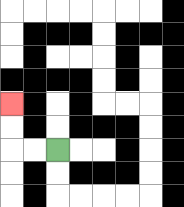{'start': '[2, 6]', 'end': '[0, 4]', 'path_directions': 'L,L,U,U', 'path_coordinates': '[[2, 6], [1, 6], [0, 6], [0, 5], [0, 4]]'}